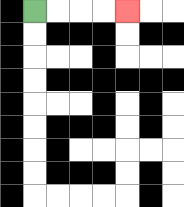{'start': '[1, 0]', 'end': '[5, 0]', 'path_directions': 'R,R,R,R', 'path_coordinates': '[[1, 0], [2, 0], [3, 0], [4, 0], [5, 0]]'}